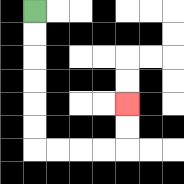{'start': '[1, 0]', 'end': '[5, 4]', 'path_directions': 'D,D,D,D,D,D,R,R,R,R,U,U', 'path_coordinates': '[[1, 0], [1, 1], [1, 2], [1, 3], [1, 4], [1, 5], [1, 6], [2, 6], [3, 6], [4, 6], [5, 6], [5, 5], [5, 4]]'}